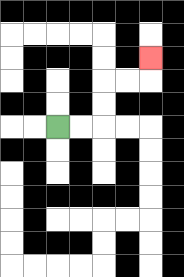{'start': '[2, 5]', 'end': '[6, 2]', 'path_directions': 'R,R,U,U,R,R,U', 'path_coordinates': '[[2, 5], [3, 5], [4, 5], [4, 4], [4, 3], [5, 3], [6, 3], [6, 2]]'}